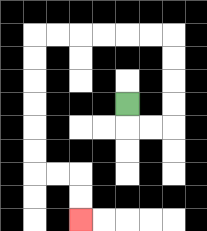{'start': '[5, 4]', 'end': '[3, 9]', 'path_directions': 'D,R,R,U,U,U,U,L,L,L,L,L,L,D,D,D,D,D,D,R,R,D,D', 'path_coordinates': '[[5, 4], [5, 5], [6, 5], [7, 5], [7, 4], [7, 3], [7, 2], [7, 1], [6, 1], [5, 1], [4, 1], [3, 1], [2, 1], [1, 1], [1, 2], [1, 3], [1, 4], [1, 5], [1, 6], [1, 7], [2, 7], [3, 7], [3, 8], [3, 9]]'}